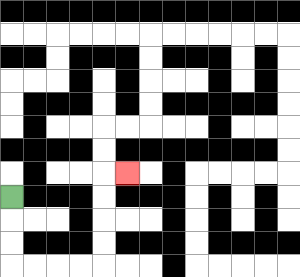{'start': '[0, 8]', 'end': '[5, 7]', 'path_directions': 'D,D,D,R,R,R,R,U,U,U,U,R', 'path_coordinates': '[[0, 8], [0, 9], [0, 10], [0, 11], [1, 11], [2, 11], [3, 11], [4, 11], [4, 10], [4, 9], [4, 8], [4, 7], [5, 7]]'}